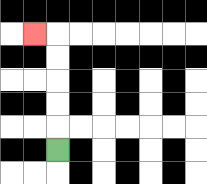{'start': '[2, 6]', 'end': '[1, 1]', 'path_directions': 'U,U,U,U,U,L', 'path_coordinates': '[[2, 6], [2, 5], [2, 4], [2, 3], [2, 2], [2, 1], [1, 1]]'}